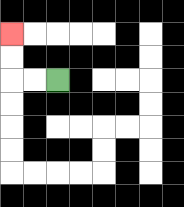{'start': '[2, 3]', 'end': '[0, 1]', 'path_directions': 'L,L,U,U', 'path_coordinates': '[[2, 3], [1, 3], [0, 3], [0, 2], [0, 1]]'}